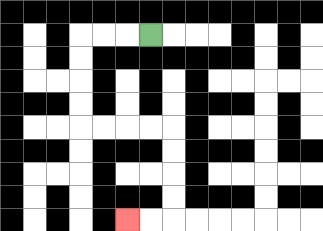{'start': '[6, 1]', 'end': '[5, 9]', 'path_directions': 'L,L,L,D,D,D,D,R,R,R,R,D,D,D,D,L,L', 'path_coordinates': '[[6, 1], [5, 1], [4, 1], [3, 1], [3, 2], [3, 3], [3, 4], [3, 5], [4, 5], [5, 5], [6, 5], [7, 5], [7, 6], [7, 7], [7, 8], [7, 9], [6, 9], [5, 9]]'}